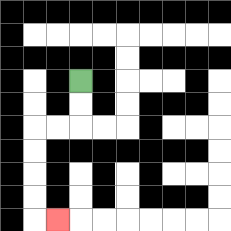{'start': '[3, 3]', 'end': '[2, 9]', 'path_directions': 'D,D,L,L,D,D,D,D,R', 'path_coordinates': '[[3, 3], [3, 4], [3, 5], [2, 5], [1, 5], [1, 6], [1, 7], [1, 8], [1, 9], [2, 9]]'}